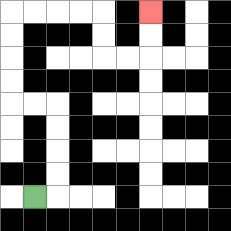{'start': '[1, 8]', 'end': '[6, 0]', 'path_directions': 'R,U,U,U,U,L,L,U,U,U,U,R,R,R,R,D,D,R,R,U,U', 'path_coordinates': '[[1, 8], [2, 8], [2, 7], [2, 6], [2, 5], [2, 4], [1, 4], [0, 4], [0, 3], [0, 2], [0, 1], [0, 0], [1, 0], [2, 0], [3, 0], [4, 0], [4, 1], [4, 2], [5, 2], [6, 2], [6, 1], [6, 0]]'}